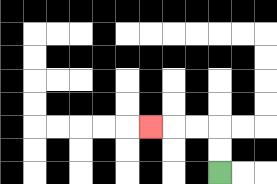{'start': '[9, 7]', 'end': '[6, 5]', 'path_directions': 'U,U,L,L,L', 'path_coordinates': '[[9, 7], [9, 6], [9, 5], [8, 5], [7, 5], [6, 5]]'}